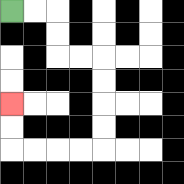{'start': '[0, 0]', 'end': '[0, 4]', 'path_directions': 'R,R,D,D,R,R,D,D,D,D,L,L,L,L,U,U', 'path_coordinates': '[[0, 0], [1, 0], [2, 0], [2, 1], [2, 2], [3, 2], [4, 2], [4, 3], [4, 4], [4, 5], [4, 6], [3, 6], [2, 6], [1, 6], [0, 6], [0, 5], [0, 4]]'}